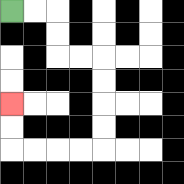{'start': '[0, 0]', 'end': '[0, 4]', 'path_directions': 'R,R,D,D,R,R,D,D,D,D,L,L,L,L,U,U', 'path_coordinates': '[[0, 0], [1, 0], [2, 0], [2, 1], [2, 2], [3, 2], [4, 2], [4, 3], [4, 4], [4, 5], [4, 6], [3, 6], [2, 6], [1, 6], [0, 6], [0, 5], [0, 4]]'}